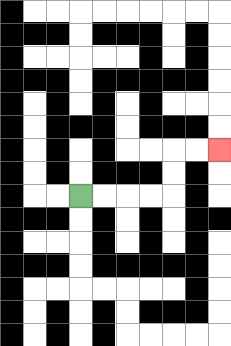{'start': '[3, 8]', 'end': '[9, 6]', 'path_directions': 'R,R,R,R,U,U,R,R', 'path_coordinates': '[[3, 8], [4, 8], [5, 8], [6, 8], [7, 8], [7, 7], [7, 6], [8, 6], [9, 6]]'}